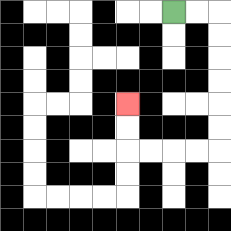{'start': '[7, 0]', 'end': '[5, 4]', 'path_directions': 'R,R,D,D,D,D,D,D,L,L,L,L,U,U', 'path_coordinates': '[[7, 0], [8, 0], [9, 0], [9, 1], [9, 2], [9, 3], [9, 4], [9, 5], [9, 6], [8, 6], [7, 6], [6, 6], [5, 6], [5, 5], [5, 4]]'}